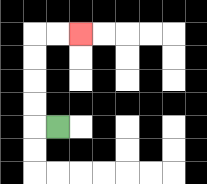{'start': '[2, 5]', 'end': '[3, 1]', 'path_directions': 'L,U,U,U,U,R,R', 'path_coordinates': '[[2, 5], [1, 5], [1, 4], [1, 3], [1, 2], [1, 1], [2, 1], [3, 1]]'}